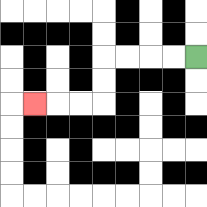{'start': '[8, 2]', 'end': '[1, 4]', 'path_directions': 'L,L,L,L,D,D,L,L,L', 'path_coordinates': '[[8, 2], [7, 2], [6, 2], [5, 2], [4, 2], [4, 3], [4, 4], [3, 4], [2, 4], [1, 4]]'}